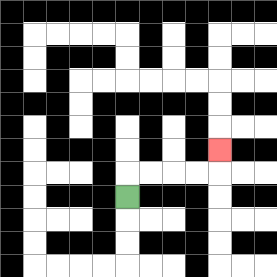{'start': '[5, 8]', 'end': '[9, 6]', 'path_directions': 'U,R,R,R,R,U', 'path_coordinates': '[[5, 8], [5, 7], [6, 7], [7, 7], [8, 7], [9, 7], [9, 6]]'}